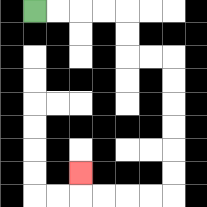{'start': '[1, 0]', 'end': '[3, 7]', 'path_directions': 'R,R,R,R,D,D,R,R,D,D,D,D,D,D,L,L,L,L,U', 'path_coordinates': '[[1, 0], [2, 0], [3, 0], [4, 0], [5, 0], [5, 1], [5, 2], [6, 2], [7, 2], [7, 3], [7, 4], [7, 5], [7, 6], [7, 7], [7, 8], [6, 8], [5, 8], [4, 8], [3, 8], [3, 7]]'}